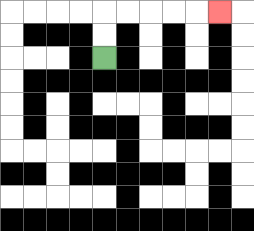{'start': '[4, 2]', 'end': '[9, 0]', 'path_directions': 'U,U,R,R,R,R,R', 'path_coordinates': '[[4, 2], [4, 1], [4, 0], [5, 0], [6, 0], [7, 0], [8, 0], [9, 0]]'}